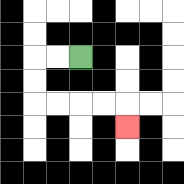{'start': '[3, 2]', 'end': '[5, 5]', 'path_directions': 'L,L,D,D,R,R,R,R,D', 'path_coordinates': '[[3, 2], [2, 2], [1, 2], [1, 3], [1, 4], [2, 4], [3, 4], [4, 4], [5, 4], [5, 5]]'}